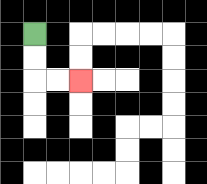{'start': '[1, 1]', 'end': '[3, 3]', 'path_directions': 'D,D,R,R', 'path_coordinates': '[[1, 1], [1, 2], [1, 3], [2, 3], [3, 3]]'}